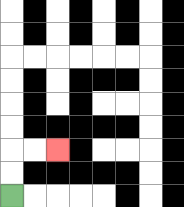{'start': '[0, 8]', 'end': '[2, 6]', 'path_directions': 'U,U,R,R', 'path_coordinates': '[[0, 8], [0, 7], [0, 6], [1, 6], [2, 6]]'}